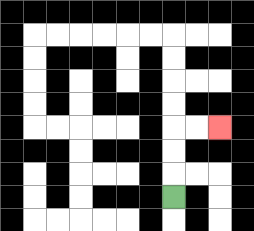{'start': '[7, 8]', 'end': '[9, 5]', 'path_directions': 'U,U,U,R,R', 'path_coordinates': '[[7, 8], [7, 7], [7, 6], [7, 5], [8, 5], [9, 5]]'}